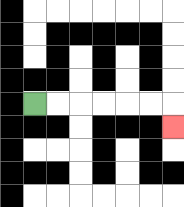{'start': '[1, 4]', 'end': '[7, 5]', 'path_directions': 'R,R,R,R,R,R,D', 'path_coordinates': '[[1, 4], [2, 4], [3, 4], [4, 4], [5, 4], [6, 4], [7, 4], [7, 5]]'}